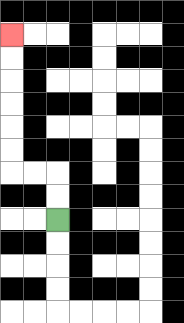{'start': '[2, 9]', 'end': '[0, 1]', 'path_directions': 'U,U,L,L,U,U,U,U,U,U', 'path_coordinates': '[[2, 9], [2, 8], [2, 7], [1, 7], [0, 7], [0, 6], [0, 5], [0, 4], [0, 3], [0, 2], [0, 1]]'}